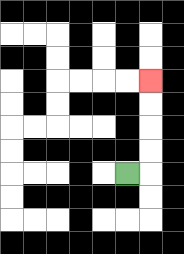{'start': '[5, 7]', 'end': '[6, 3]', 'path_directions': 'R,U,U,U,U', 'path_coordinates': '[[5, 7], [6, 7], [6, 6], [6, 5], [6, 4], [6, 3]]'}